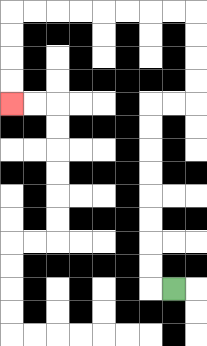{'start': '[7, 12]', 'end': '[0, 4]', 'path_directions': 'L,U,U,U,U,U,U,U,U,R,R,U,U,U,U,L,L,L,L,L,L,L,L,D,D,D,D', 'path_coordinates': '[[7, 12], [6, 12], [6, 11], [6, 10], [6, 9], [6, 8], [6, 7], [6, 6], [6, 5], [6, 4], [7, 4], [8, 4], [8, 3], [8, 2], [8, 1], [8, 0], [7, 0], [6, 0], [5, 0], [4, 0], [3, 0], [2, 0], [1, 0], [0, 0], [0, 1], [0, 2], [0, 3], [0, 4]]'}